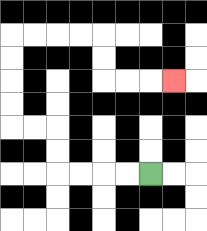{'start': '[6, 7]', 'end': '[7, 3]', 'path_directions': 'L,L,L,L,U,U,L,L,U,U,U,U,R,R,R,R,D,D,R,R,R', 'path_coordinates': '[[6, 7], [5, 7], [4, 7], [3, 7], [2, 7], [2, 6], [2, 5], [1, 5], [0, 5], [0, 4], [0, 3], [0, 2], [0, 1], [1, 1], [2, 1], [3, 1], [4, 1], [4, 2], [4, 3], [5, 3], [6, 3], [7, 3]]'}